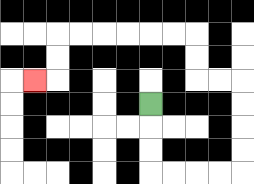{'start': '[6, 4]', 'end': '[1, 3]', 'path_directions': 'D,D,D,R,R,R,R,U,U,U,U,L,L,U,U,L,L,L,L,L,L,D,D,L', 'path_coordinates': '[[6, 4], [6, 5], [6, 6], [6, 7], [7, 7], [8, 7], [9, 7], [10, 7], [10, 6], [10, 5], [10, 4], [10, 3], [9, 3], [8, 3], [8, 2], [8, 1], [7, 1], [6, 1], [5, 1], [4, 1], [3, 1], [2, 1], [2, 2], [2, 3], [1, 3]]'}